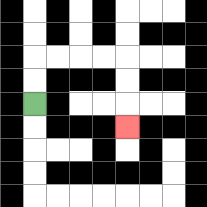{'start': '[1, 4]', 'end': '[5, 5]', 'path_directions': 'U,U,R,R,R,R,D,D,D', 'path_coordinates': '[[1, 4], [1, 3], [1, 2], [2, 2], [3, 2], [4, 2], [5, 2], [5, 3], [5, 4], [5, 5]]'}